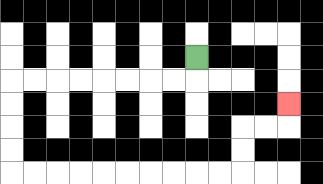{'start': '[8, 2]', 'end': '[12, 4]', 'path_directions': 'D,L,L,L,L,L,L,L,L,D,D,D,D,R,R,R,R,R,R,R,R,R,R,U,U,R,R,U', 'path_coordinates': '[[8, 2], [8, 3], [7, 3], [6, 3], [5, 3], [4, 3], [3, 3], [2, 3], [1, 3], [0, 3], [0, 4], [0, 5], [0, 6], [0, 7], [1, 7], [2, 7], [3, 7], [4, 7], [5, 7], [6, 7], [7, 7], [8, 7], [9, 7], [10, 7], [10, 6], [10, 5], [11, 5], [12, 5], [12, 4]]'}